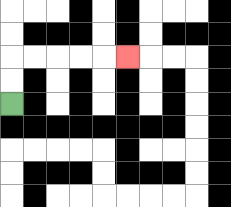{'start': '[0, 4]', 'end': '[5, 2]', 'path_directions': 'U,U,R,R,R,R,R', 'path_coordinates': '[[0, 4], [0, 3], [0, 2], [1, 2], [2, 2], [3, 2], [4, 2], [5, 2]]'}